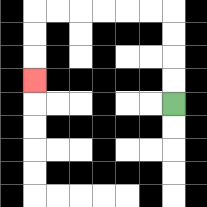{'start': '[7, 4]', 'end': '[1, 3]', 'path_directions': 'U,U,U,U,L,L,L,L,L,L,D,D,D', 'path_coordinates': '[[7, 4], [7, 3], [7, 2], [7, 1], [7, 0], [6, 0], [5, 0], [4, 0], [3, 0], [2, 0], [1, 0], [1, 1], [1, 2], [1, 3]]'}